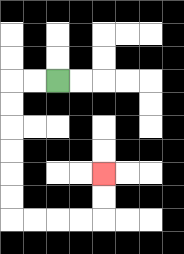{'start': '[2, 3]', 'end': '[4, 7]', 'path_directions': 'L,L,D,D,D,D,D,D,R,R,R,R,U,U', 'path_coordinates': '[[2, 3], [1, 3], [0, 3], [0, 4], [0, 5], [0, 6], [0, 7], [0, 8], [0, 9], [1, 9], [2, 9], [3, 9], [4, 9], [4, 8], [4, 7]]'}